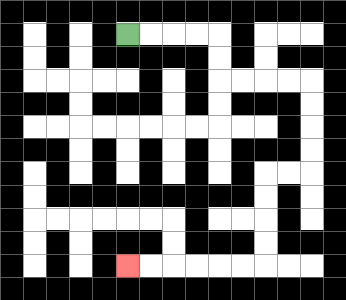{'start': '[5, 1]', 'end': '[5, 11]', 'path_directions': 'R,R,R,R,D,D,R,R,R,R,D,D,D,D,L,L,D,D,D,D,L,L,L,L,L,L', 'path_coordinates': '[[5, 1], [6, 1], [7, 1], [8, 1], [9, 1], [9, 2], [9, 3], [10, 3], [11, 3], [12, 3], [13, 3], [13, 4], [13, 5], [13, 6], [13, 7], [12, 7], [11, 7], [11, 8], [11, 9], [11, 10], [11, 11], [10, 11], [9, 11], [8, 11], [7, 11], [6, 11], [5, 11]]'}